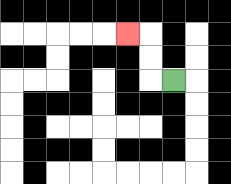{'start': '[7, 3]', 'end': '[5, 1]', 'path_directions': 'L,U,U,L', 'path_coordinates': '[[7, 3], [6, 3], [6, 2], [6, 1], [5, 1]]'}